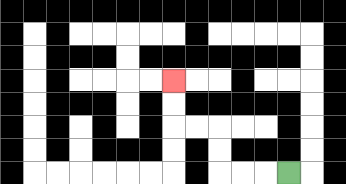{'start': '[12, 7]', 'end': '[7, 3]', 'path_directions': 'L,L,L,U,U,L,L,U,U', 'path_coordinates': '[[12, 7], [11, 7], [10, 7], [9, 7], [9, 6], [9, 5], [8, 5], [7, 5], [7, 4], [7, 3]]'}